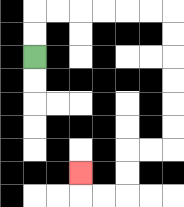{'start': '[1, 2]', 'end': '[3, 7]', 'path_directions': 'U,U,R,R,R,R,R,R,D,D,D,D,D,D,L,L,D,D,L,L,U', 'path_coordinates': '[[1, 2], [1, 1], [1, 0], [2, 0], [3, 0], [4, 0], [5, 0], [6, 0], [7, 0], [7, 1], [7, 2], [7, 3], [7, 4], [7, 5], [7, 6], [6, 6], [5, 6], [5, 7], [5, 8], [4, 8], [3, 8], [3, 7]]'}